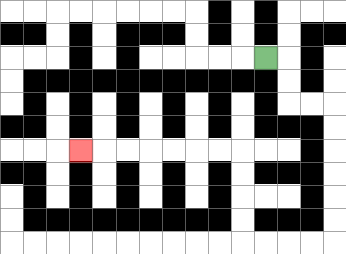{'start': '[11, 2]', 'end': '[3, 6]', 'path_directions': 'R,D,D,R,R,D,D,D,D,D,D,L,L,L,L,U,U,U,U,L,L,L,L,L,L,L', 'path_coordinates': '[[11, 2], [12, 2], [12, 3], [12, 4], [13, 4], [14, 4], [14, 5], [14, 6], [14, 7], [14, 8], [14, 9], [14, 10], [13, 10], [12, 10], [11, 10], [10, 10], [10, 9], [10, 8], [10, 7], [10, 6], [9, 6], [8, 6], [7, 6], [6, 6], [5, 6], [4, 6], [3, 6]]'}